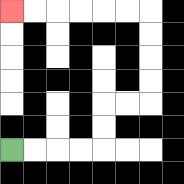{'start': '[0, 6]', 'end': '[0, 0]', 'path_directions': 'R,R,R,R,U,U,R,R,U,U,U,U,L,L,L,L,L,L', 'path_coordinates': '[[0, 6], [1, 6], [2, 6], [3, 6], [4, 6], [4, 5], [4, 4], [5, 4], [6, 4], [6, 3], [6, 2], [6, 1], [6, 0], [5, 0], [4, 0], [3, 0], [2, 0], [1, 0], [0, 0]]'}